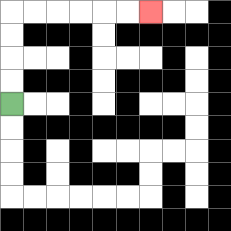{'start': '[0, 4]', 'end': '[6, 0]', 'path_directions': 'U,U,U,U,R,R,R,R,R,R', 'path_coordinates': '[[0, 4], [0, 3], [0, 2], [0, 1], [0, 0], [1, 0], [2, 0], [3, 0], [4, 0], [5, 0], [6, 0]]'}